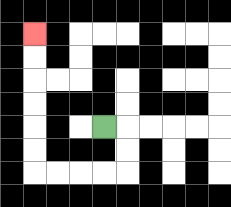{'start': '[4, 5]', 'end': '[1, 1]', 'path_directions': 'R,D,D,L,L,L,L,U,U,U,U,U,U', 'path_coordinates': '[[4, 5], [5, 5], [5, 6], [5, 7], [4, 7], [3, 7], [2, 7], [1, 7], [1, 6], [1, 5], [1, 4], [1, 3], [1, 2], [1, 1]]'}